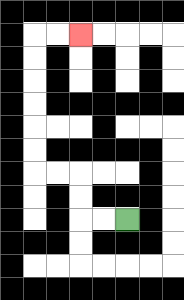{'start': '[5, 9]', 'end': '[3, 1]', 'path_directions': 'L,L,U,U,L,L,U,U,U,U,U,U,R,R', 'path_coordinates': '[[5, 9], [4, 9], [3, 9], [3, 8], [3, 7], [2, 7], [1, 7], [1, 6], [1, 5], [1, 4], [1, 3], [1, 2], [1, 1], [2, 1], [3, 1]]'}